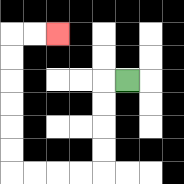{'start': '[5, 3]', 'end': '[2, 1]', 'path_directions': 'L,D,D,D,D,L,L,L,L,U,U,U,U,U,U,R,R', 'path_coordinates': '[[5, 3], [4, 3], [4, 4], [4, 5], [4, 6], [4, 7], [3, 7], [2, 7], [1, 7], [0, 7], [0, 6], [0, 5], [0, 4], [0, 3], [0, 2], [0, 1], [1, 1], [2, 1]]'}